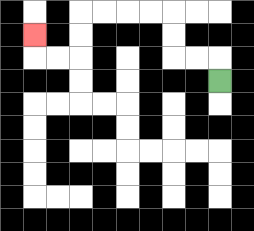{'start': '[9, 3]', 'end': '[1, 1]', 'path_directions': 'U,L,L,U,U,L,L,L,L,D,D,L,L,U', 'path_coordinates': '[[9, 3], [9, 2], [8, 2], [7, 2], [7, 1], [7, 0], [6, 0], [5, 0], [4, 0], [3, 0], [3, 1], [3, 2], [2, 2], [1, 2], [1, 1]]'}